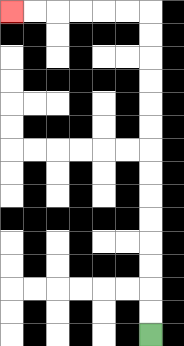{'start': '[6, 14]', 'end': '[0, 0]', 'path_directions': 'U,U,U,U,U,U,U,U,U,U,U,U,U,U,L,L,L,L,L,L', 'path_coordinates': '[[6, 14], [6, 13], [6, 12], [6, 11], [6, 10], [6, 9], [6, 8], [6, 7], [6, 6], [6, 5], [6, 4], [6, 3], [6, 2], [6, 1], [6, 0], [5, 0], [4, 0], [3, 0], [2, 0], [1, 0], [0, 0]]'}